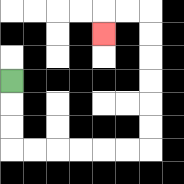{'start': '[0, 3]', 'end': '[4, 1]', 'path_directions': 'D,D,D,R,R,R,R,R,R,U,U,U,U,U,U,L,L,D', 'path_coordinates': '[[0, 3], [0, 4], [0, 5], [0, 6], [1, 6], [2, 6], [3, 6], [4, 6], [5, 6], [6, 6], [6, 5], [6, 4], [6, 3], [6, 2], [6, 1], [6, 0], [5, 0], [4, 0], [4, 1]]'}